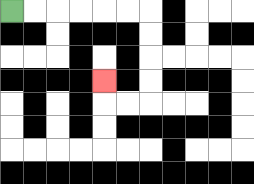{'start': '[0, 0]', 'end': '[4, 3]', 'path_directions': 'R,R,R,R,R,R,D,D,D,D,L,L,U', 'path_coordinates': '[[0, 0], [1, 0], [2, 0], [3, 0], [4, 0], [5, 0], [6, 0], [6, 1], [6, 2], [6, 3], [6, 4], [5, 4], [4, 4], [4, 3]]'}